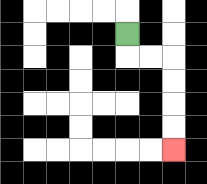{'start': '[5, 1]', 'end': '[7, 6]', 'path_directions': 'D,R,R,D,D,D,D', 'path_coordinates': '[[5, 1], [5, 2], [6, 2], [7, 2], [7, 3], [7, 4], [7, 5], [7, 6]]'}